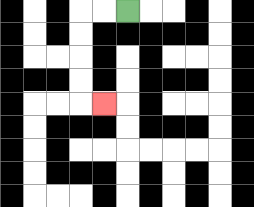{'start': '[5, 0]', 'end': '[4, 4]', 'path_directions': 'L,L,D,D,D,D,R', 'path_coordinates': '[[5, 0], [4, 0], [3, 0], [3, 1], [3, 2], [3, 3], [3, 4], [4, 4]]'}